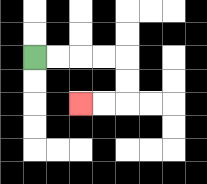{'start': '[1, 2]', 'end': '[3, 4]', 'path_directions': 'R,R,R,R,D,D,L,L', 'path_coordinates': '[[1, 2], [2, 2], [3, 2], [4, 2], [5, 2], [5, 3], [5, 4], [4, 4], [3, 4]]'}